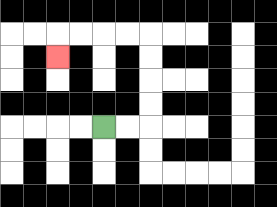{'start': '[4, 5]', 'end': '[2, 2]', 'path_directions': 'R,R,U,U,U,U,L,L,L,L,D', 'path_coordinates': '[[4, 5], [5, 5], [6, 5], [6, 4], [6, 3], [6, 2], [6, 1], [5, 1], [4, 1], [3, 1], [2, 1], [2, 2]]'}